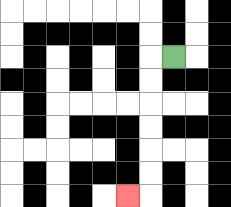{'start': '[7, 2]', 'end': '[5, 8]', 'path_directions': 'L,D,D,D,D,D,D,L', 'path_coordinates': '[[7, 2], [6, 2], [6, 3], [6, 4], [6, 5], [6, 6], [6, 7], [6, 8], [5, 8]]'}